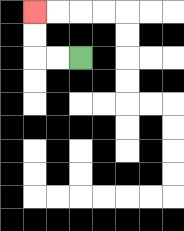{'start': '[3, 2]', 'end': '[1, 0]', 'path_directions': 'L,L,U,U', 'path_coordinates': '[[3, 2], [2, 2], [1, 2], [1, 1], [1, 0]]'}